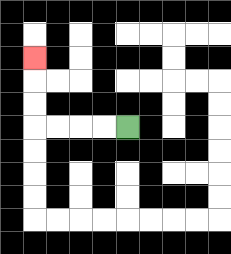{'start': '[5, 5]', 'end': '[1, 2]', 'path_directions': 'L,L,L,L,U,U,U', 'path_coordinates': '[[5, 5], [4, 5], [3, 5], [2, 5], [1, 5], [1, 4], [1, 3], [1, 2]]'}